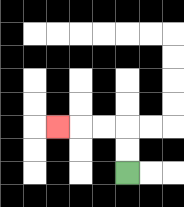{'start': '[5, 7]', 'end': '[2, 5]', 'path_directions': 'U,U,L,L,L', 'path_coordinates': '[[5, 7], [5, 6], [5, 5], [4, 5], [3, 5], [2, 5]]'}